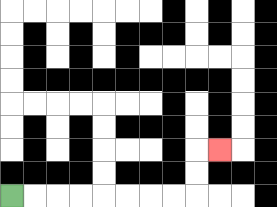{'start': '[0, 8]', 'end': '[9, 6]', 'path_directions': 'R,R,R,R,R,R,R,R,U,U,R', 'path_coordinates': '[[0, 8], [1, 8], [2, 8], [3, 8], [4, 8], [5, 8], [6, 8], [7, 8], [8, 8], [8, 7], [8, 6], [9, 6]]'}